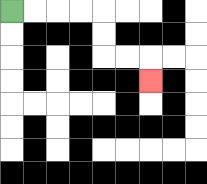{'start': '[0, 0]', 'end': '[6, 3]', 'path_directions': 'R,R,R,R,D,D,R,R,D', 'path_coordinates': '[[0, 0], [1, 0], [2, 0], [3, 0], [4, 0], [4, 1], [4, 2], [5, 2], [6, 2], [6, 3]]'}